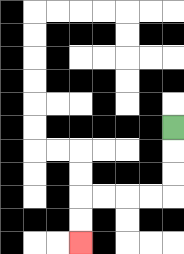{'start': '[7, 5]', 'end': '[3, 10]', 'path_directions': 'D,D,D,L,L,L,L,D,D', 'path_coordinates': '[[7, 5], [7, 6], [7, 7], [7, 8], [6, 8], [5, 8], [4, 8], [3, 8], [3, 9], [3, 10]]'}